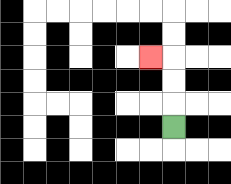{'start': '[7, 5]', 'end': '[6, 2]', 'path_directions': 'U,U,U,L', 'path_coordinates': '[[7, 5], [7, 4], [7, 3], [7, 2], [6, 2]]'}